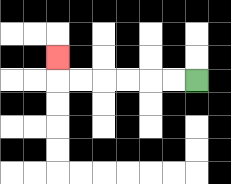{'start': '[8, 3]', 'end': '[2, 2]', 'path_directions': 'L,L,L,L,L,L,U', 'path_coordinates': '[[8, 3], [7, 3], [6, 3], [5, 3], [4, 3], [3, 3], [2, 3], [2, 2]]'}